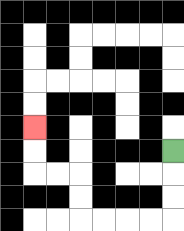{'start': '[7, 6]', 'end': '[1, 5]', 'path_directions': 'D,D,D,L,L,L,L,U,U,L,L,U,U', 'path_coordinates': '[[7, 6], [7, 7], [7, 8], [7, 9], [6, 9], [5, 9], [4, 9], [3, 9], [3, 8], [3, 7], [2, 7], [1, 7], [1, 6], [1, 5]]'}